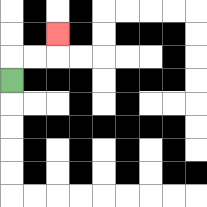{'start': '[0, 3]', 'end': '[2, 1]', 'path_directions': 'U,R,R,U', 'path_coordinates': '[[0, 3], [0, 2], [1, 2], [2, 2], [2, 1]]'}